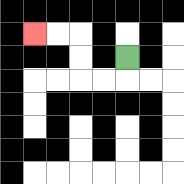{'start': '[5, 2]', 'end': '[1, 1]', 'path_directions': 'D,L,L,U,U,L,L', 'path_coordinates': '[[5, 2], [5, 3], [4, 3], [3, 3], [3, 2], [3, 1], [2, 1], [1, 1]]'}